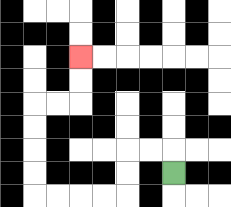{'start': '[7, 7]', 'end': '[3, 2]', 'path_directions': 'U,L,L,D,D,L,L,L,L,U,U,U,U,R,R,U,U', 'path_coordinates': '[[7, 7], [7, 6], [6, 6], [5, 6], [5, 7], [5, 8], [4, 8], [3, 8], [2, 8], [1, 8], [1, 7], [1, 6], [1, 5], [1, 4], [2, 4], [3, 4], [3, 3], [3, 2]]'}